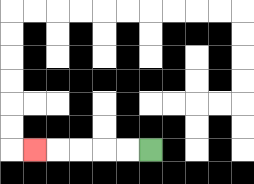{'start': '[6, 6]', 'end': '[1, 6]', 'path_directions': 'L,L,L,L,L', 'path_coordinates': '[[6, 6], [5, 6], [4, 6], [3, 6], [2, 6], [1, 6]]'}